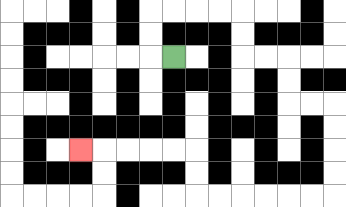{'start': '[7, 2]', 'end': '[3, 6]', 'path_directions': 'L,U,U,R,R,R,R,D,D,R,R,D,D,R,R,D,D,D,D,L,L,L,L,L,L,U,U,L,L,L,L,L', 'path_coordinates': '[[7, 2], [6, 2], [6, 1], [6, 0], [7, 0], [8, 0], [9, 0], [10, 0], [10, 1], [10, 2], [11, 2], [12, 2], [12, 3], [12, 4], [13, 4], [14, 4], [14, 5], [14, 6], [14, 7], [14, 8], [13, 8], [12, 8], [11, 8], [10, 8], [9, 8], [8, 8], [8, 7], [8, 6], [7, 6], [6, 6], [5, 6], [4, 6], [3, 6]]'}